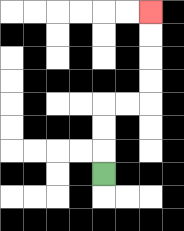{'start': '[4, 7]', 'end': '[6, 0]', 'path_directions': 'U,U,U,R,R,U,U,U,U', 'path_coordinates': '[[4, 7], [4, 6], [4, 5], [4, 4], [5, 4], [6, 4], [6, 3], [6, 2], [6, 1], [6, 0]]'}